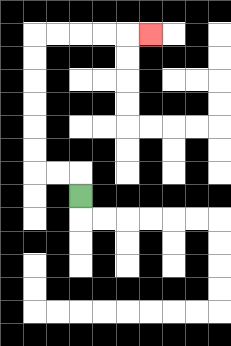{'start': '[3, 8]', 'end': '[6, 1]', 'path_directions': 'U,L,L,U,U,U,U,U,U,R,R,R,R,R', 'path_coordinates': '[[3, 8], [3, 7], [2, 7], [1, 7], [1, 6], [1, 5], [1, 4], [1, 3], [1, 2], [1, 1], [2, 1], [3, 1], [4, 1], [5, 1], [6, 1]]'}